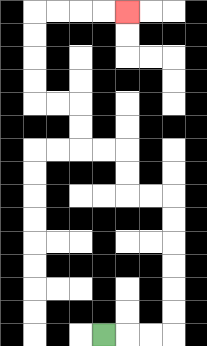{'start': '[4, 14]', 'end': '[5, 0]', 'path_directions': 'R,R,R,U,U,U,U,U,U,L,L,U,U,L,L,U,U,L,L,U,U,U,U,R,R,R,R', 'path_coordinates': '[[4, 14], [5, 14], [6, 14], [7, 14], [7, 13], [7, 12], [7, 11], [7, 10], [7, 9], [7, 8], [6, 8], [5, 8], [5, 7], [5, 6], [4, 6], [3, 6], [3, 5], [3, 4], [2, 4], [1, 4], [1, 3], [1, 2], [1, 1], [1, 0], [2, 0], [3, 0], [4, 0], [5, 0]]'}